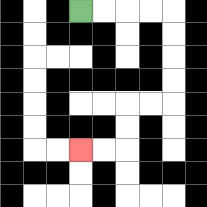{'start': '[3, 0]', 'end': '[3, 6]', 'path_directions': 'R,R,R,R,D,D,D,D,L,L,D,D,L,L', 'path_coordinates': '[[3, 0], [4, 0], [5, 0], [6, 0], [7, 0], [7, 1], [7, 2], [7, 3], [7, 4], [6, 4], [5, 4], [5, 5], [5, 6], [4, 6], [3, 6]]'}